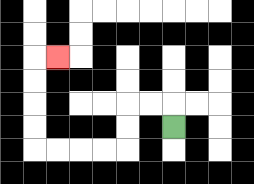{'start': '[7, 5]', 'end': '[2, 2]', 'path_directions': 'U,L,L,D,D,L,L,L,L,U,U,U,U,R', 'path_coordinates': '[[7, 5], [7, 4], [6, 4], [5, 4], [5, 5], [5, 6], [4, 6], [3, 6], [2, 6], [1, 6], [1, 5], [1, 4], [1, 3], [1, 2], [2, 2]]'}